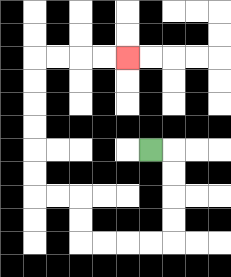{'start': '[6, 6]', 'end': '[5, 2]', 'path_directions': 'R,D,D,D,D,L,L,L,L,U,U,L,L,U,U,U,U,U,U,R,R,R,R', 'path_coordinates': '[[6, 6], [7, 6], [7, 7], [7, 8], [7, 9], [7, 10], [6, 10], [5, 10], [4, 10], [3, 10], [3, 9], [3, 8], [2, 8], [1, 8], [1, 7], [1, 6], [1, 5], [1, 4], [1, 3], [1, 2], [2, 2], [3, 2], [4, 2], [5, 2]]'}